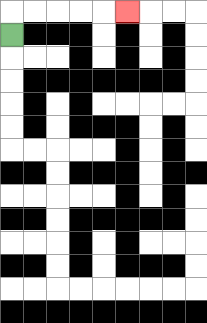{'start': '[0, 1]', 'end': '[5, 0]', 'path_directions': 'U,R,R,R,R,R', 'path_coordinates': '[[0, 1], [0, 0], [1, 0], [2, 0], [3, 0], [4, 0], [5, 0]]'}